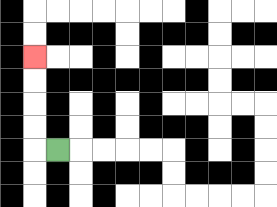{'start': '[2, 6]', 'end': '[1, 2]', 'path_directions': 'L,U,U,U,U', 'path_coordinates': '[[2, 6], [1, 6], [1, 5], [1, 4], [1, 3], [1, 2]]'}